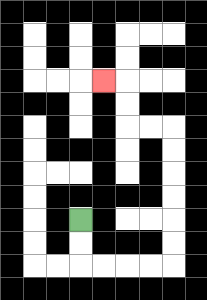{'start': '[3, 9]', 'end': '[4, 3]', 'path_directions': 'D,D,R,R,R,R,U,U,U,U,U,U,L,L,U,U,L', 'path_coordinates': '[[3, 9], [3, 10], [3, 11], [4, 11], [5, 11], [6, 11], [7, 11], [7, 10], [7, 9], [7, 8], [7, 7], [7, 6], [7, 5], [6, 5], [5, 5], [5, 4], [5, 3], [4, 3]]'}